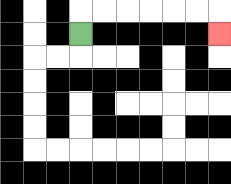{'start': '[3, 1]', 'end': '[9, 1]', 'path_directions': 'U,R,R,R,R,R,R,D', 'path_coordinates': '[[3, 1], [3, 0], [4, 0], [5, 0], [6, 0], [7, 0], [8, 0], [9, 0], [9, 1]]'}